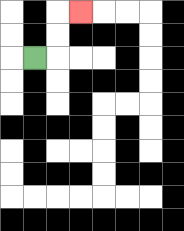{'start': '[1, 2]', 'end': '[3, 0]', 'path_directions': 'R,U,U,R', 'path_coordinates': '[[1, 2], [2, 2], [2, 1], [2, 0], [3, 0]]'}